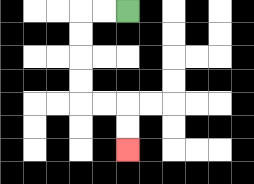{'start': '[5, 0]', 'end': '[5, 6]', 'path_directions': 'L,L,D,D,D,D,R,R,D,D', 'path_coordinates': '[[5, 0], [4, 0], [3, 0], [3, 1], [3, 2], [3, 3], [3, 4], [4, 4], [5, 4], [5, 5], [5, 6]]'}